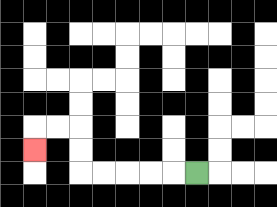{'start': '[8, 7]', 'end': '[1, 6]', 'path_directions': 'L,L,L,L,L,U,U,L,L,D', 'path_coordinates': '[[8, 7], [7, 7], [6, 7], [5, 7], [4, 7], [3, 7], [3, 6], [3, 5], [2, 5], [1, 5], [1, 6]]'}